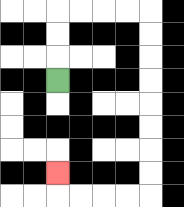{'start': '[2, 3]', 'end': '[2, 7]', 'path_directions': 'U,U,U,R,R,R,R,D,D,D,D,D,D,D,D,L,L,L,L,U', 'path_coordinates': '[[2, 3], [2, 2], [2, 1], [2, 0], [3, 0], [4, 0], [5, 0], [6, 0], [6, 1], [6, 2], [6, 3], [6, 4], [6, 5], [6, 6], [6, 7], [6, 8], [5, 8], [4, 8], [3, 8], [2, 8], [2, 7]]'}